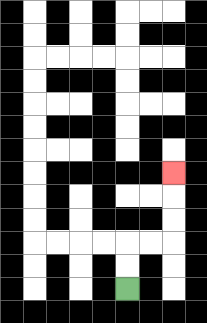{'start': '[5, 12]', 'end': '[7, 7]', 'path_directions': 'U,U,R,R,U,U,U', 'path_coordinates': '[[5, 12], [5, 11], [5, 10], [6, 10], [7, 10], [7, 9], [7, 8], [7, 7]]'}